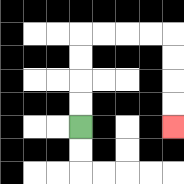{'start': '[3, 5]', 'end': '[7, 5]', 'path_directions': 'U,U,U,U,R,R,R,R,D,D,D,D', 'path_coordinates': '[[3, 5], [3, 4], [3, 3], [3, 2], [3, 1], [4, 1], [5, 1], [6, 1], [7, 1], [7, 2], [7, 3], [7, 4], [7, 5]]'}